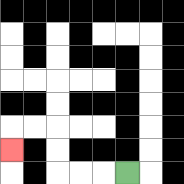{'start': '[5, 7]', 'end': '[0, 6]', 'path_directions': 'L,L,L,U,U,L,L,D', 'path_coordinates': '[[5, 7], [4, 7], [3, 7], [2, 7], [2, 6], [2, 5], [1, 5], [0, 5], [0, 6]]'}